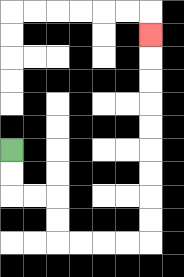{'start': '[0, 6]', 'end': '[6, 1]', 'path_directions': 'D,D,R,R,D,D,R,R,R,R,U,U,U,U,U,U,U,U,U', 'path_coordinates': '[[0, 6], [0, 7], [0, 8], [1, 8], [2, 8], [2, 9], [2, 10], [3, 10], [4, 10], [5, 10], [6, 10], [6, 9], [6, 8], [6, 7], [6, 6], [6, 5], [6, 4], [6, 3], [6, 2], [6, 1]]'}